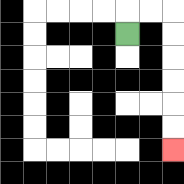{'start': '[5, 1]', 'end': '[7, 6]', 'path_directions': 'U,R,R,D,D,D,D,D,D', 'path_coordinates': '[[5, 1], [5, 0], [6, 0], [7, 0], [7, 1], [7, 2], [7, 3], [7, 4], [7, 5], [7, 6]]'}